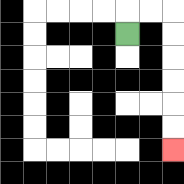{'start': '[5, 1]', 'end': '[7, 6]', 'path_directions': 'U,R,R,D,D,D,D,D,D', 'path_coordinates': '[[5, 1], [5, 0], [6, 0], [7, 0], [7, 1], [7, 2], [7, 3], [7, 4], [7, 5], [7, 6]]'}